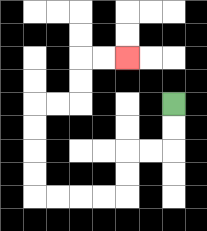{'start': '[7, 4]', 'end': '[5, 2]', 'path_directions': 'D,D,L,L,D,D,L,L,L,L,U,U,U,U,R,R,U,U,R,R', 'path_coordinates': '[[7, 4], [7, 5], [7, 6], [6, 6], [5, 6], [5, 7], [5, 8], [4, 8], [3, 8], [2, 8], [1, 8], [1, 7], [1, 6], [1, 5], [1, 4], [2, 4], [3, 4], [3, 3], [3, 2], [4, 2], [5, 2]]'}